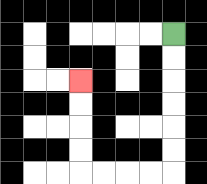{'start': '[7, 1]', 'end': '[3, 3]', 'path_directions': 'D,D,D,D,D,D,L,L,L,L,U,U,U,U', 'path_coordinates': '[[7, 1], [7, 2], [7, 3], [7, 4], [7, 5], [7, 6], [7, 7], [6, 7], [5, 7], [4, 7], [3, 7], [3, 6], [3, 5], [3, 4], [3, 3]]'}